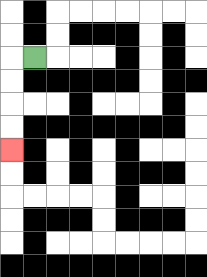{'start': '[1, 2]', 'end': '[0, 6]', 'path_directions': 'L,D,D,D,D', 'path_coordinates': '[[1, 2], [0, 2], [0, 3], [0, 4], [0, 5], [0, 6]]'}